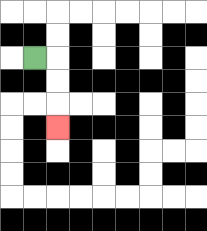{'start': '[1, 2]', 'end': '[2, 5]', 'path_directions': 'R,D,D,D', 'path_coordinates': '[[1, 2], [2, 2], [2, 3], [2, 4], [2, 5]]'}